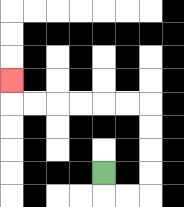{'start': '[4, 7]', 'end': '[0, 3]', 'path_directions': 'D,R,R,U,U,U,U,L,L,L,L,L,L,U', 'path_coordinates': '[[4, 7], [4, 8], [5, 8], [6, 8], [6, 7], [6, 6], [6, 5], [6, 4], [5, 4], [4, 4], [3, 4], [2, 4], [1, 4], [0, 4], [0, 3]]'}